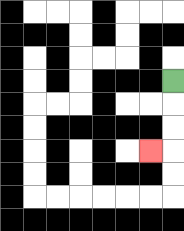{'start': '[7, 3]', 'end': '[6, 6]', 'path_directions': 'D,D,D,L', 'path_coordinates': '[[7, 3], [7, 4], [7, 5], [7, 6], [6, 6]]'}